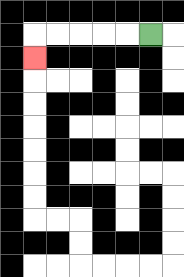{'start': '[6, 1]', 'end': '[1, 2]', 'path_directions': 'L,L,L,L,L,D', 'path_coordinates': '[[6, 1], [5, 1], [4, 1], [3, 1], [2, 1], [1, 1], [1, 2]]'}